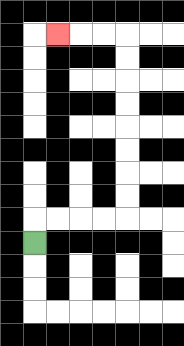{'start': '[1, 10]', 'end': '[2, 1]', 'path_directions': 'U,R,R,R,R,U,U,U,U,U,U,U,U,L,L,L', 'path_coordinates': '[[1, 10], [1, 9], [2, 9], [3, 9], [4, 9], [5, 9], [5, 8], [5, 7], [5, 6], [5, 5], [5, 4], [5, 3], [5, 2], [5, 1], [4, 1], [3, 1], [2, 1]]'}